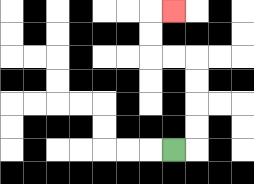{'start': '[7, 6]', 'end': '[7, 0]', 'path_directions': 'R,U,U,U,U,L,L,U,U,R', 'path_coordinates': '[[7, 6], [8, 6], [8, 5], [8, 4], [8, 3], [8, 2], [7, 2], [6, 2], [6, 1], [6, 0], [7, 0]]'}